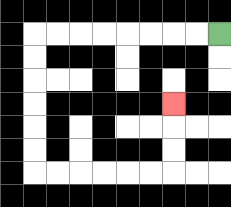{'start': '[9, 1]', 'end': '[7, 4]', 'path_directions': 'L,L,L,L,L,L,L,L,D,D,D,D,D,D,R,R,R,R,R,R,U,U,U', 'path_coordinates': '[[9, 1], [8, 1], [7, 1], [6, 1], [5, 1], [4, 1], [3, 1], [2, 1], [1, 1], [1, 2], [1, 3], [1, 4], [1, 5], [1, 6], [1, 7], [2, 7], [3, 7], [4, 7], [5, 7], [6, 7], [7, 7], [7, 6], [7, 5], [7, 4]]'}